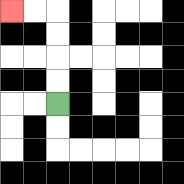{'start': '[2, 4]', 'end': '[0, 0]', 'path_directions': 'U,U,U,U,L,L', 'path_coordinates': '[[2, 4], [2, 3], [2, 2], [2, 1], [2, 0], [1, 0], [0, 0]]'}